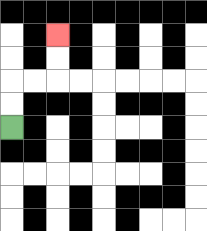{'start': '[0, 5]', 'end': '[2, 1]', 'path_directions': 'U,U,R,R,U,U', 'path_coordinates': '[[0, 5], [0, 4], [0, 3], [1, 3], [2, 3], [2, 2], [2, 1]]'}